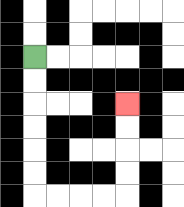{'start': '[1, 2]', 'end': '[5, 4]', 'path_directions': 'D,D,D,D,D,D,R,R,R,R,U,U,U,U', 'path_coordinates': '[[1, 2], [1, 3], [1, 4], [1, 5], [1, 6], [1, 7], [1, 8], [2, 8], [3, 8], [4, 8], [5, 8], [5, 7], [5, 6], [5, 5], [5, 4]]'}